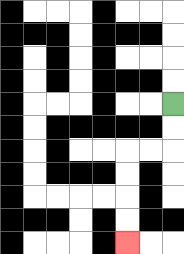{'start': '[7, 4]', 'end': '[5, 10]', 'path_directions': 'D,D,L,L,D,D,D,D', 'path_coordinates': '[[7, 4], [7, 5], [7, 6], [6, 6], [5, 6], [5, 7], [5, 8], [5, 9], [5, 10]]'}